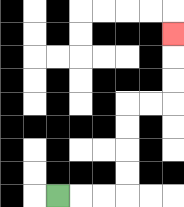{'start': '[2, 8]', 'end': '[7, 1]', 'path_directions': 'R,R,R,U,U,U,U,R,R,U,U,U', 'path_coordinates': '[[2, 8], [3, 8], [4, 8], [5, 8], [5, 7], [5, 6], [5, 5], [5, 4], [6, 4], [7, 4], [7, 3], [7, 2], [7, 1]]'}